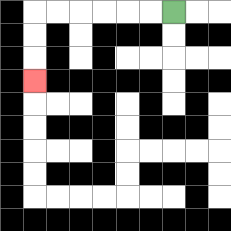{'start': '[7, 0]', 'end': '[1, 3]', 'path_directions': 'L,L,L,L,L,L,D,D,D', 'path_coordinates': '[[7, 0], [6, 0], [5, 0], [4, 0], [3, 0], [2, 0], [1, 0], [1, 1], [1, 2], [1, 3]]'}